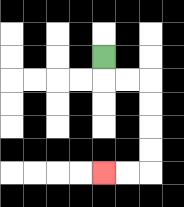{'start': '[4, 2]', 'end': '[4, 7]', 'path_directions': 'D,R,R,D,D,D,D,L,L', 'path_coordinates': '[[4, 2], [4, 3], [5, 3], [6, 3], [6, 4], [6, 5], [6, 6], [6, 7], [5, 7], [4, 7]]'}